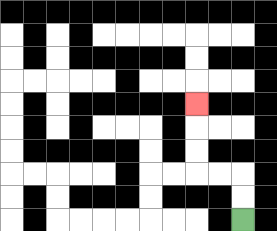{'start': '[10, 9]', 'end': '[8, 4]', 'path_directions': 'U,U,L,L,U,U,U', 'path_coordinates': '[[10, 9], [10, 8], [10, 7], [9, 7], [8, 7], [8, 6], [8, 5], [8, 4]]'}